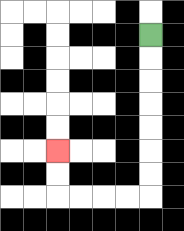{'start': '[6, 1]', 'end': '[2, 6]', 'path_directions': 'D,D,D,D,D,D,D,L,L,L,L,U,U', 'path_coordinates': '[[6, 1], [6, 2], [6, 3], [6, 4], [6, 5], [6, 6], [6, 7], [6, 8], [5, 8], [4, 8], [3, 8], [2, 8], [2, 7], [2, 6]]'}